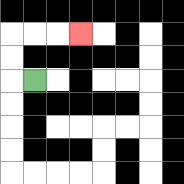{'start': '[1, 3]', 'end': '[3, 1]', 'path_directions': 'L,U,U,R,R,R', 'path_coordinates': '[[1, 3], [0, 3], [0, 2], [0, 1], [1, 1], [2, 1], [3, 1]]'}